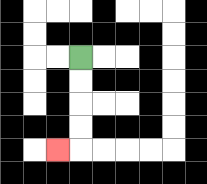{'start': '[3, 2]', 'end': '[2, 6]', 'path_directions': 'D,D,D,D,L', 'path_coordinates': '[[3, 2], [3, 3], [3, 4], [3, 5], [3, 6], [2, 6]]'}